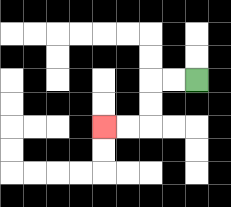{'start': '[8, 3]', 'end': '[4, 5]', 'path_directions': 'L,L,D,D,L,L', 'path_coordinates': '[[8, 3], [7, 3], [6, 3], [6, 4], [6, 5], [5, 5], [4, 5]]'}